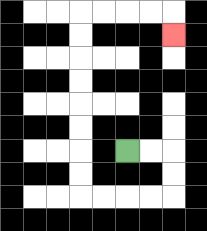{'start': '[5, 6]', 'end': '[7, 1]', 'path_directions': 'R,R,D,D,L,L,L,L,U,U,U,U,U,U,U,U,R,R,R,R,D', 'path_coordinates': '[[5, 6], [6, 6], [7, 6], [7, 7], [7, 8], [6, 8], [5, 8], [4, 8], [3, 8], [3, 7], [3, 6], [3, 5], [3, 4], [3, 3], [3, 2], [3, 1], [3, 0], [4, 0], [5, 0], [6, 0], [7, 0], [7, 1]]'}